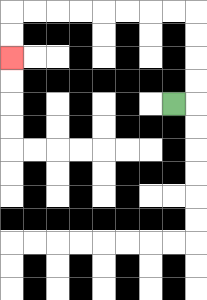{'start': '[7, 4]', 'end': '[0, 2]', 'path_directions': 'R,U,U,U,U,L,L,L,L,L,L,L,L,D,D', 'path_coordinates': '[[7, 4], [8, 4], [8, 3], [8, 2], [8, 1], [8, 0], [7, 0], [6, 0], [5, 0], [4, 0], [3, 0], [2, 0], [1, 0], [0, 0], [0, 1], [0, 2]]'}